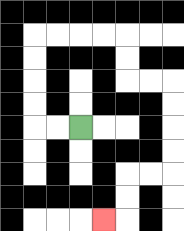{'start': '[3, 5]', 'end': '[4, 9]', 'path_directions': 'L,L,U,U,U,U,R,R,R,R,D,D,R,R,D,D,D,D,L,L,D,D,L', 'path_coordinates': '[[3, 5], [2, 5], [1, 5], [1, 4], [1, 3], [1, 2], [1, 1], [2, 1], [3, 1], [4, 1], [5, 1], [5, 2], [5, 3], [6, 3], [7, 3], [7, 4], [7, 5], [7, 6], [7, 7], [6, 7], [5, 7], [5, 8], [5, 9], [4, 9]]'}